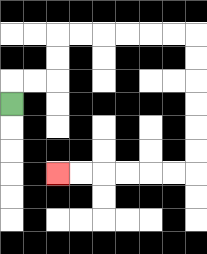{'start': '[0, 4]', 'end': '[2, 7]', 'path_directions': 'U,R,R,U,U,R,R,R,R,R,R,D,D,D,D,D,D,L,L,L,L,L,L', 'path_coordinates': '[[0, 4], [0, 3], [1, 3], [2, 3], [2, 2], [2, 1], [3, 1], [4, 1], [5, 1], [6, 1], [7, 1], [8, 1], [8, 2], [8, 3], [8, 4], [8, 5], [8, 6], [8, 7], [7, 7], [6, 7], [5, 7], [4, 7], [3, 7], [2, 7]]'}